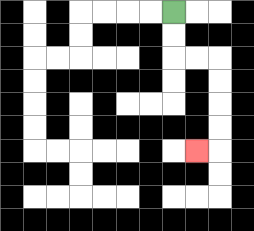{'start': '[7, 0]', 'end': '[8, 6]', 'path_directions': 'D,D,R,R,D,D,D,D,L', 'path_coordinates': '[[7, 0], [7, 1], [7, 2], [8, 2], [9, 2], [9, 3], [9, 4], [9, 5], [9, 6], [8, 6]]'}